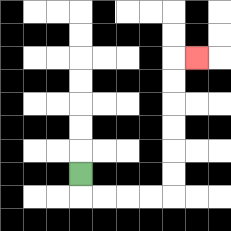{'start': '[3, 7]', 'end': '[8, 2]', 'path_directions': 'D,R,R,R,R,U,U,U,U,U,U,R', 'path_coordinates': '[[3, 7], [3, 8], [4, 8], [5, 8], [6, 8], [7, 8], [7, 7], [7, 6], [7, 5], [7, 4], [7, 3], [7, 2], [8, 2]]'}